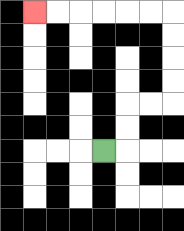{'start': '[4, 6]', 'end': '[1, 0]', 'path_directions': 'R,U,U,R,R,U,U,U,U,L,L,L,L,L,L', 'path_coordinates': '[[4, 6], [5, 6], [5, 5], [5, 4], [6, 4], [7, 4], [7, 3], [7, 2], [7, 1], [7, 0], [6, 0], [5, 0], [4, 0], [3, 0], [2, 0], [1, 0]]'}